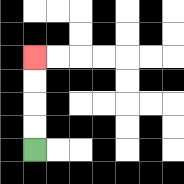{'start': '[1, 6]', 'end': '[1, 2]', 'path_directions': 'U,U,U,U', 'path_coordinates': '[[1, 6], [1, 5], [1, 4], [1, 3], [1, 2]]'}